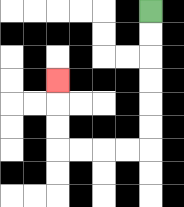{'start': '[6, 0]', 'end': '[2, 3]', 'path_directions': 'D,D,D,D,D,D,L,L,L,L,U,U,U', 'path_coordinates': '[[6, 0], [6, 1], [6, 2], [6, 3], [6, 4], [6, 5], [6, 6], [5, 6], [4, 6], [3, 6], [2, 6], [2, 5], [2, 4], [2, 3]]'}